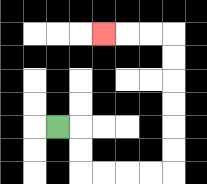{'start': '[2, 5]', 'end': '[4, 1]', 'path_directions': 'R,D,D,R,R,R,R,U,U,U,U,U,U,L,L,L', 'path_coordinates': '[[2, 5], [3, 5], [3, 6], [3, 7], [4, 7], [5, 7], [6, 7], [7, 7], [7, 6], [7, 5], [7, 4], [7, 3], [7, 2], [7, 1], [6, 1], [5, 1], [4, 1]]'}